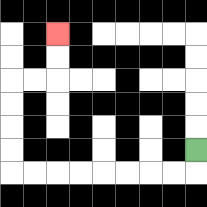{'start': '[8, 6]', 'end': '[2, 1]', 'path_directions': 'D,L,L,L,L,L,L,L,L,U,U,U,U,R,R,U,U', 'path_coordinates': '[[8, 6], [8, 7], [7, 7], [6, 7], [5, 7], [4, 7], [3, 7], [2, 7], [1, 7], [0, 7], [0, 6], [0, 5], [0, 4], [0, 3], [1, 3], [2, 3], [2, 2], [2, 1]]'}